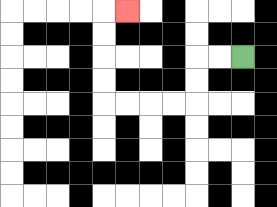{'start': '[10, 2]', 'end': '[5, 0]', 'path_directions': 'L,L,D,D,L,L,L,L,U,U,U,U,R', 'path_coordinates': '[[10, 2], [9, 2], [8, 2], [8, 3], [8, 4], [7, 4], [6, 4], [5, 4], [4, 4], [4, 3], [4, 2], [4, 1], [4, 0], [5, 0]]'}